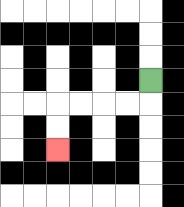{'start': '[6, 3]', 'end': '[2, 6]', 'path_directions': 'D,L,L,L,L,D,D', 'path_coordinates': '[[6, 3], [6, 4], [5, 4], [4, 4], [3, 4], [2, 4], [2, 5], [2, 6]]'}